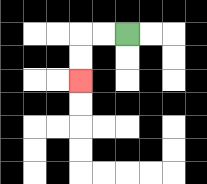{'start': '[5, 1]', 'end': '[3, 3]', 'path_directions': 'L,L,D,D', 'path_coordinates': '[[5, 1], [4, 1], [3, 1], [3, 2], [3, 3]]'}